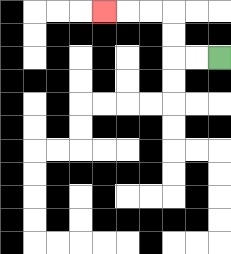{'start': '[9, 2]', 'end': '[4, 0]', 'path_directions': 'L,L,U,U,L,L,L', 'path_coordinates': '[[9, 2], [8, 2], [7, 2], [7, 1], [7, 0], [6, 0], [5, 0], [4, 0]]'}